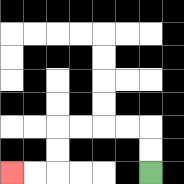{'start': '[6, 7]', 'end': '[0, 7]', 'path_directions': 'U,U,L,L,L,L,D,D,L,L', 'path_coordinates': '[[6, 7], [6, 6], [6, 5], [5, 5], [4, 5], [3, 5], [2, 5], [2, 6], [2, 7], [1, 7], [0, 7]]'}